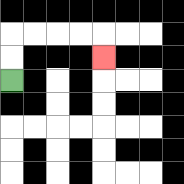{'start': '[0, 3]', 'end': '[4, 2]', 'path_directions': 'U,U,R,R,R,R,D', 'path_coordinates': '[[0, 3], [0, 2], [0, 1], [1, 1], [2, 1], [3, 1], [4, 1], [4, 2]]'}